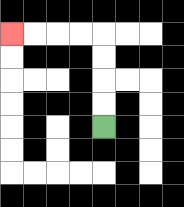{'start': '[4, 5]', 'end': '[0, 1]', 'path_directions': 'U,U,U,U,L,L,L,L', 'path_coordinates': '[[4, 5], [4, 4], [4, 3], [4, 2], [4, 1], [3, 1], [2, 1], [1, 1], [0, 1]]'}